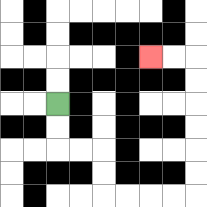{'start': '[2, 4]', 'end': '[6, 2]', 'path_directions': 'D,D,R,R,D,D,R,R,R,R,U,U,U,U,U,U,L,L', 'path_coordinates': '[[2, 4], [2, 5], [2, 6], [3, 6], [4, 6], [4, 7], [4, 8], [5, 8], [6, 8], [7, 8], [8, 8], [8, 7], [8, 6], [8, 5], [8, 4], [8, 3], [8, 2], [7, 2], [6, 2]]'}